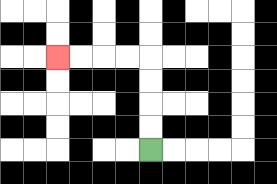{'start': '[6, 6]', 'end': '[2, 2]', 'path_directions': 'U,U,U,U,L,L,L,L', 'path_coordinates': '[[6, 6], [6, 5], [6, 4], [6, 3], [6, 2], [5, 2], [4, 2], [3, 2], [2, 2]]'}